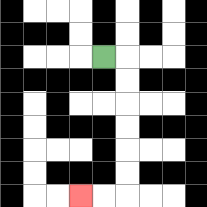{'start': '[4, 2]', 'end': '[3, 8]', 'path_directions': 'R,D,D,D,D,D,D,L,L', 'path_coordinates': '[[4, 2], [5, 2], [5, 3], [5, 4], [5, 5], [5, 6], [5, 7], [5, 8], [4, 8], [3, 8]]'}